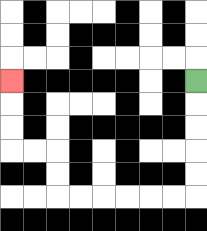{'start': '[8, 3]', 'end': '[0, 3]', 'path_directions': 'D,D,D,D,D,L,L,L,L,L,L,U,U,L,L,U,U,U', 'path_coordinates': '[[8, 3], [8, 4], [8, 5], [8, 6], [8, 7], [8, 8], [7, 8], [6, 8], [5, 8], [4, 8], [3, 8], [2, 8], [2, 7], [2, 6], [1, 6], [0, 6], [0, 5], [0, 4], [0, 3]]'}